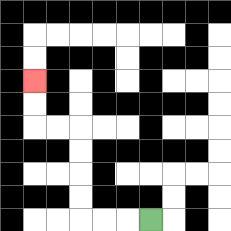{'start': '[6, 9]', 'end': '[1, 3]', 'path_directions': 'L,L,L,U,U,U,U,L,L,U,U', 'path_coordinates': '[[6, 9], [5, 9], [4, 9], [3, 9], [3, 8], [3, 7], [3, 6], [3, 5], [2, 5], [1, 5], [1, 4], [1, 3]]'}